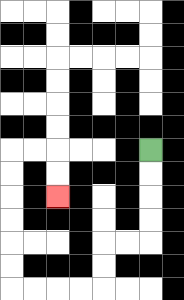{'start': '[6, 6]', 'end': '[2, 8]', 'path_directions': 'D,D,D,D,L,L,D,D,L,L,L,L,U,U,U,U,U,U,R,R,D,D', 'path_coordinates': '[[6, 6], [6, 7], [6, 8], [6, 9], [6, 10], [5, 10], [4, 10], [4, 11], [4, 12], [3, 12], [2, 12], [1, 12], [0, 12], [0, 11], [0, 10], [0, 9], [0, 8], [0, 7], [0, 6], [1, 6], [2, 6], [2, 7], [2, 8]]'}